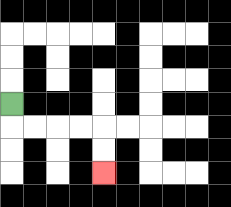{'start': '[0, 4]', 'end': '[4, 7]', 'path_directions': 'D,R,R,R,R,D,D', 'path_coordinates': '[[0, 4], [0, 5], [1, 5], [2, 5], [3, 5], [4, 5], [4, 6], [4, 7]]'}